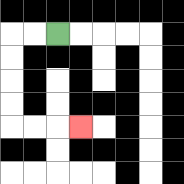{'start': '[2, 1]', 'end': '[3, 5]', 'path_directions': 'L,L,D,D,D,D,R,R,R', 'path_coordinates': '[[2, 1], [1, 1], [0, 1], [0, 2], [0, 3], [0, 4], [0, 5], [1, 5], [2, 5], [3, 5]]'}